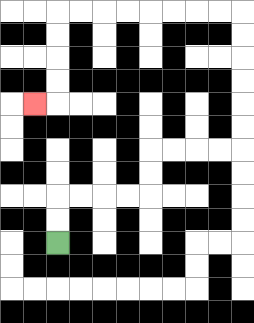{'start': '[2, 10]', 'end': '[1, 4]', 'path_directions': 'U,U,R,R,R,R,U,U,R,R,R,R,U,U,U,U,U,U,L,L,L,L,L,L,L,L,D,D,D,D,L', 'path_coordinates': '[[2, 10], [2, 9], [2, 8], [3, 8], [4, 8], [5, 8], [6, 8], [6, 7], [6, 6], [7, 6], [8, 6], [9, 6], [10, 6], [10, 5], [10, 4], [10, 3], [10, 2], [10, 1], [10, 0], [9, 0], [8, 0], [7, 0], [6, 0], [5, 0], [4, 0], [3, 0], [2, 0], [2, 1], [2, 2], [2, 3], [2, 4], [1, 4]]'}